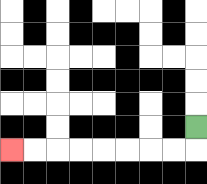{'start': '[8, 5]', 'end': '[0, 6]', 'path_directions': 'D,L,L,L,L,L,L,L,L', 'path_coordinates': '[[8, 5], [8, 6], [7, 6], [6, 6], [5, 6], [4, 6], [3, 6], [2, 6], [1, 6], [0, 6]]'}